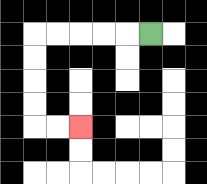{'start': '[6, 1]', 'end': '[3, 5]', 'path_directions': 'L,L,L,L,L,D,D,D,D,R,R', 'path_coordinates': '[[6, 1], [5, 1], [4, 1], [3, 1], [2, 1], [1, 1], [1, 2], [1, 3], [1, 4], [1, 5], [2, 5], [3, 5]]'}